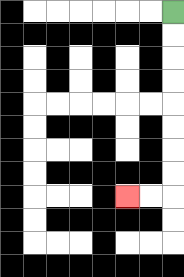{'start': '[7, 0]', 'end': '[5, 8]', 'path_directions': 'D,D,D,D,D,D,D,D,L,L', 'path_coordinates': '[[7, 0], [7, 1], [7, 2], [7, 3], [7, 4], [7, 5], [7, 6], [7, 7], [7, 8], [6, 8], [5, 8]]'}